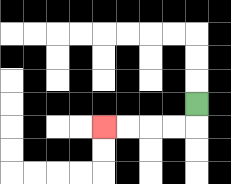{'start': '[8, 4]', 'end': '[4, 5]', 'path_directions': 'D,L,L,L,L', 'path_coordinates': '[[8, 4], [8, 5], [7, 5], [6, 5], [5, 5], [4, 5]]'}